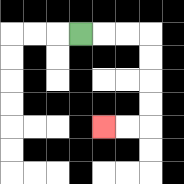{'start': '[3, 1]', 'end': '[4, 5]', 'path_directions': 'R,R,R,D,D,D,D,L,L', 'path_coordinates': '[[3, 1], [4, 1], [5, 1], [6, 1], [6, 2], [6, 3], [6, 4], [6, 5], [5, 5], [4, 5]]'}